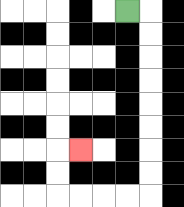{'start': '[5, 0]', 'end': '[3, 6]', 'path_directions': 'R,D,D,D,D,D,D,D,D,L,L,L,L,U,U,R', 'path_coordinates': '[[5, 0], [6, 0], [6, 1], [6, 2], [6, 3], [6, 4], [6, 5], [6, 6], [6, 7], [6, 8], [5, 8], [4, 8], [3, 8], [2, 8], [2, 7], [2, 6], [3, 6]]'}